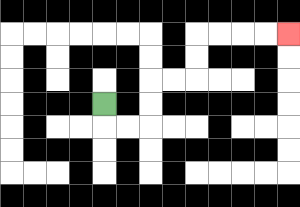{'start': '[4, 4]', 'end': '[12, 1]', 'path_directions': 'D,R,R,U,U,R,R,U,U,R,R,R,R', 'path_coordinates': '[[4, 4], [4, 5], [5, 5], [6, 5], [6, 4], [6, 3], [7, 3], [8, 3], [8, 2], [8, 1], [9, 1], [10, 1], [11, 1], [12, 1]]'}